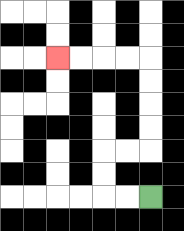{'start': '[6, 8]', 'end': '[2, 2]', 'path_directions': 'L,L,U,U,R,R,U,U,U,U,L,L,L,L', 'path_coordinates': '[[6, 8], [5, 8], [4, 8], [4, 7], [4, 6], [5, 6], [6, 6], [6, 5], [6, 4], [6, 3], [6, 2], [5, 2], [4, 2], [3, 2], [2, 2]]'}